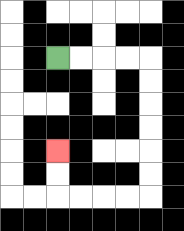{'start': '[2, 2]', 'end': '[2, 6]', 'path_directions': 'R,R,R,R,D,D,D,D,D,D,L,L,L,L,U,U', 'path_coordinates': '[[2, 2], [3, 2], [4, 2], [5, 2], [6, 2], [6, 3], [6, 4], [6, 5], [6, 6], [6, 7], [6, 8], [5, 8], [4, 8], [3, 8], [2, 8], [2, 7], [2, 6]]'}